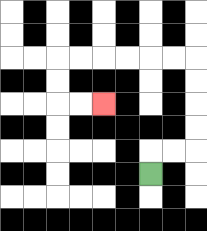{'start': '[6, 7]', 'end': '[4, 4]', 'path_directions': 'U,R,R,U,U,U,U,L,L,L,L,L,L,D,D,R,R', 'path_coordinates': '[[6, 7], [6, 6], [7, 6], [8, 6], [8, 5], [8, 4], [8, 3], [8, 2], [7, 2], [6, 2], [5, 2], [4, 2], [3, 2], [2, 2], [2, 3], [2, 4], [3, 4], [4, 4]]'}